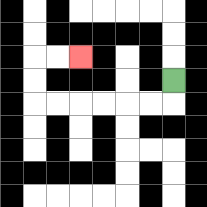{'start': '[7, 3]', 'end': '[3, 2]', 'path_directions': 'D,L,L,L,L,L,L,U,U,R,R', 'path_coordinates': '[[7, 3], [7, 4], [6, 4], [5, 4], [4, 4], [3, 4], [2, 4], [1, 4], [1, 3], [1, 2], [2, 2], [3, 2]]'}